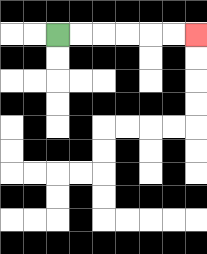{'start': '[2, 1]', 'end': '[8, 1]', 'path_directions': 'R,R,R,R,R,R', 'path_coordinates': '[[2, 1], [3, 1], [4, 1], [5, 1], [6, 1], [7, 1], [8, 1]]'}